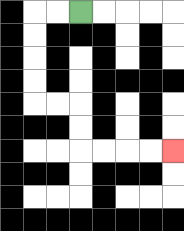{'start': '[3, 0]', 'end': '[7, 6]', 'path_directions': 'L,L,D,D,D,D,R,R,D,D,R,R,R,R', 'path_coordinates': '[[3, 0], [2, 0], [1, 0], [1, 1], [1, 2], [1, 3], [1, 4], [2, 4], [3, 4], [3, 5], [3, 6], [4, 6], [5, 6], [6, 6], [7, 6]]'}